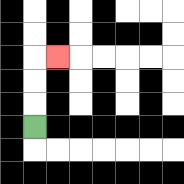{'start': '[1, 5]', 'end': '[2, 2]', 'path_directions': 'U,U,U,R', 'path_coordinates': '[[1, 5], [1, 4], [1, 3], [1, 2], [2, 2]]'}